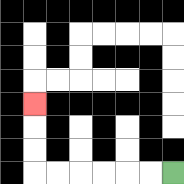{'start': '[7, 7]', 'end': '[1, 4]', 'path_directions': 'L,L,L,L,L,L,U,U,U', 'path_coordinates': '[[7, 7], [6, 7], [5, 7], [4, 7], [3, 7], [2, 7], [1, 7], [1, 6], [1, 5], [1, 4]]'}